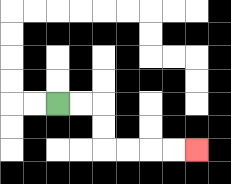{'start': '[2, 4]', 'end': '[8, 6]', 'path_directions': 'R,R,D,D,R,R,R,R', 'path_coordinates': '[[2, 4], [3, 4], [4, 4], [4, 5], [4, 6], [5, 6], [6, 6], [7, 6], [8, 6]]'}